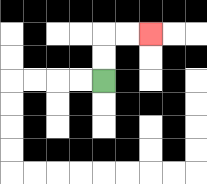{'start': '[4, 3]', 'end': '[6, 1]', 'path_directions': 'U,U,R,R', 'path_coordinates': '[[4, 3], [4, 2], [4, 1], [5, 1], [6, 1]]'}